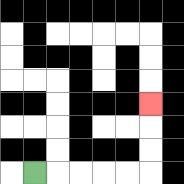{'start': '[1, 7]', 'end': '[6, 4]', 'path_directions': 'R,R,R,R,R,U,U,U', 'path_coordinates': '[[1, 7], [2, 7], [3, 7], [4, 7], [5, 7], [6, 7], [6, 6], [6, 5], [6, 4]]'}